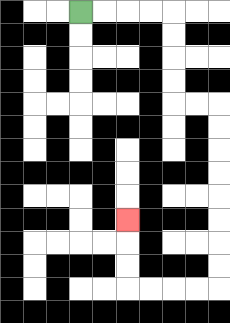{'start': '[3, 0]', 'end': '[5, 9]', 'path_directions': 'R,R,R,R,D,D,D,D,R,R,D,D,D,D,D,D,D,D,L,L,L,L,U,U,U', 'path_coordinates': '[[3, 0], [4, 0], [5, 0], [6, 0], [7, 0], [7, 1], [7, 2], [7, 3], [7, 4], [8, 4], [9, 4], [9, 5], [9, 6], [9, 7], [9, 8], [9, 9], [9, 10], [9, 11], [9, 12], [8, 12], [7, 12], [6, 12], [5, 12], [5, 11], [5, 10], [5, 9]]'}